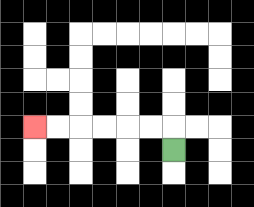{'start': '[7, 6]', 'end': '[1, 5]', 'path_directions': 'U,L,L,L,L,L,L', 'path_coordinates': '[[7, 6], [7, 5], [6, 5], [5, 5], [4, 5], [3, 5], [2, 5], [1, 5]]'}